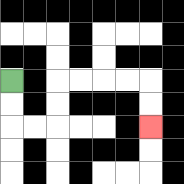{'start': '[0, 3]', 'end': '[6, 5]', 'path_directions': 'D,D,R,R,U,U,R,R,R,R,D,D', 'path_coordinates': '[[0, 3], [0, 4], [0, 5], [1, 5], [2, 5], [2, 4], [2, 3], [3, 3], [4, 3], [5, 3], [6, 3], [6, 4], [6, 5]]'}